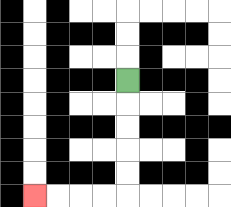{'start': '[5, 3]', 'end': '[1, 8]', 'path_directions': 'D,D,D,D,D,L,L,L,L', 'path_coordinates': '[[5, 3], [5, 4], [5, 5], [5, 6], [5, 7], [5, 8], [4, 8], [3, 8], [2, 8], [1, 8]]'}